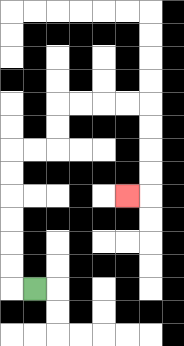{'start': '[1, 12]', 'end': '[5, 8]', 'path_directions': 'L,U,U,U,U,U,U,R,R,U,U,R,R,R,R,D,D,D,D,L', 'path_coordinates': '[[1, 12], [0, 12], [0, 11], [0, 10], [0, 9], [0, 8], [0, 7], [0, 6], [1, 6], [2, 6], [2, 5], [2, 4], [3, 4], [4, 4], [5, 4], [6, 4], [6, 5], [6, 6], [6, 7], [6, 8], [5, 8]]'}